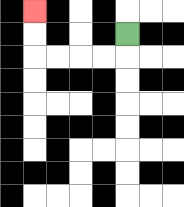{'start': '[5, 1]', 'end': '[1, 0]', 'path_directions': 'D,L,L,L,L,U,U', 'path_coordinates': '[[5, 1], [5, 2], [4, 2], [3, 2], [2, 2], [1, 2], [1, 1], [1, 0]]'}